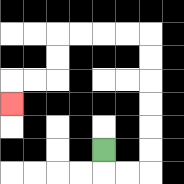{'start': '[4, 6]', 'end': '[0, 4]', 'path_directions': 'D,R,R,U,U,U,U,U,U,L,L,L,L,D,D,L,L,D', 'path_coordinates': '[[4, 6], [4, 7], [5, 7], [6, 7], [6, 6], [6, 5], [6, 4], [6, 3], [6, 2], [6, 1], [5, 1], [4, 1], [3, 1], [2, 1], [2, 2], [2, 3], [1, 3], [0, 3], [0, 4]]'}